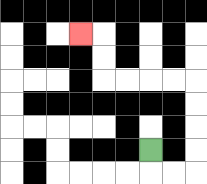{'start': '[6, 6]', 'end': '[3, 1]', 'path_directions': 'D,R,R,U,U,U,U,L,L,L,L,U,U,L', 'path_coordinates': '[[6, 6], [6, 7], [7, 7], [8, 7], [8, 6], [8, 5], [8, 4], [8, 3], [7, 3], [6, 3], [5, 3], [4, 3], [4, 2], [4, 1], [3, 1]]'}